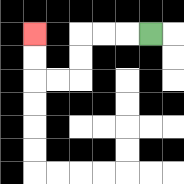{'start': '[6, 1]', 'end': '[1, 1]', 'path_directions': 'L,L,L,D,D,L,L,U,U', 'path_coordinates': '[[6, 1], [5, 1], [4, 1], [3, 1], [3, 2], [3, 3], [2, 3], [1, 3], [1, 2], [1, 1]]'}